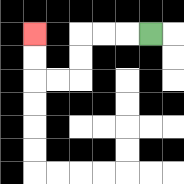{'start': '[6, 1]', 'end': '[1, 1]', 'path_directions': 'L,L,L,D,D,L,L,U,U', 'path_coordinates': '[[6, 1], [5, 1], [4, 1], [3, 1], [3, 2], [3, 3], [2, 3], [1, 3], [1, 2], [1, 1]]'}